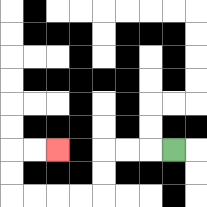{'start': '[7, 6]', 'end': '[2, 6]', 'path_directions': 'L,L,L,D,D,L,L,L,L,U,U,R,R', 'path_coordinates': '[[7, 6], [6, 6], [5, 6], [4, 6], [4, 7], [4, 8], [3, 8], [2, 8], [1, 8], [0, 8], [0, 7], [0, 6], [1, 6], [2, 6]]'}